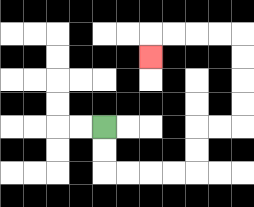{'start': '[4, 5]', 'end': '[6, 2]', 'path_directions': 'D,D,R,R,R,R,U,U,R,R,U,U,U,U,L,L,L,L,D', 'path_coordinates': '[[4, 5], [4, 6], [4, 7], [5, 7], [6, 7], [7, 7], [8, 7], [8, 6], [8, 5], [9, 5], [10, 5], [10, 4], [10, 3], [10, 2], [10, 1], [9, 1], [8, 1], [7, 1], [6, 1], [6, 2]]'}